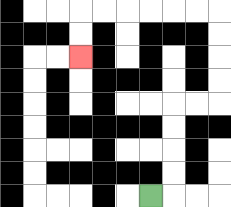{'start': '[6, 8]', 'end': '[3, 2]', 'path_directions': 'R,U,U,U,U,R,R,U,U,U,U,L,L,L,L,L,L,D,D', 'path_coordinates': '[[6, 8], [7, 8], [7, 7], [7, 6], [7, 5], [7, 4], [8, 4], [9, 4], [9, 3], [9, 2], [9, 1], [9, 0], [8, 0], [7, 0], [6, 0], [5, 0], [4, 0], [3, 0], [3, 1], [3, 2]]'}